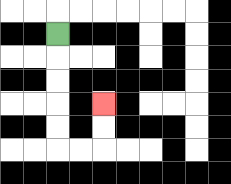{'start': '[2, 1]', 'end': '[4, 4]', 'path_directions': 'D,D,D,D,D,R,R,U,U', 'path_coordinates': '[[2, 1], [2, 2], [2, 3], [2, 4], [2, 5], [2, 6], [3, 6], [4, 6], [4, 5], [4, 4]]'}